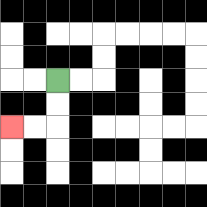{'start': '[2, 3]', 'end': '[0, 5]', 'path_directions': 'D,D,L,L', 'path_coordinates': '[[2, 3], [2, 4], [2, 5], [1, 5], [0, 5]]'}